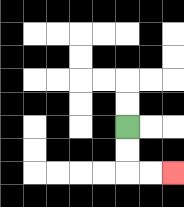{'start': '[5, 5]', 'end': '[7, 7]', 'path_directions': 'D,D,R,R', 'path_coordinates': '[[5, 5], [5, 6], [5, 7], [6, 7], [7, 7]]'}